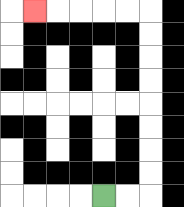{'start': '[4, 8]', 'end': '[1, 0]', 'path_directions': 'R,R,U,U,U,U,U,U,U,U,L,L,L,L,L', 'path_coordinates': '[[4, 8], [5, 8], [6, 8], [6, 7], [6, 6], [6, 5], [6, 4], [6, 3], [6, 2], [6, 1], [6, 0], [5, 0], [4, 0], [3, 0], [2, 0], [1, 0]]'}